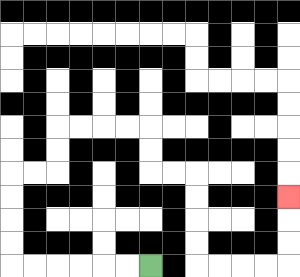{'start': '[6, 11]', 'end': '[12, 8]', 'path_directions': 'L,L,L,L,L,L,U,U,U,U,R,R,U,U,R,R,R,R,D,D,R,R,D,D,D,D,R,R,R,R,U,U,U', 'path_coordinates': '[[6, 11], [5, 11], [4, 11], [3, 11], [2, 11], [1, 11], [0, 11], [0, 10], [0, 9], [0, 8], [0, 7], [1, 7], [2, 7], [2, 6], [2, 5], [3, 5], [4, 5], [5, 5], [6, 5], [6, 6], [6, 7], [7, 7], [8, 7], [8, 8], [8, 9], [8, 10], [8, 11], [9, 11], [10, 11], [11, 11], [12, 11], [12, 10], [12, 9], [12, 8]]'}